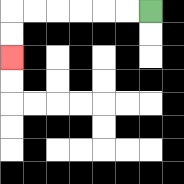{'start': '[6, 0]', 'end': '[0, 2]', 'path_directions': 'L,L,L,L,L,L,D,D', 'path_coordinates': '[[6, 0], [5, 0], [4, 0], [3, 0], [2, 0], [1, 0], [0, 0], [0, 1], [0, 2]]'}